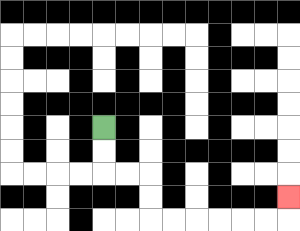{'start': '[4, 5]', 'end': '[12, 8]', 'path_directions': 'D,D,R,R,D,D,R,R,R,R,R,R,U', 'path_coordinates': '[[4, 5], [4, 6], [4, 7], [5, 7], [6, 7], [6, 8], [6, 9], [7, 9], [8, 9], [9, 9], [10, 9], [11, 9], [12, 9], [12, 8]]'}